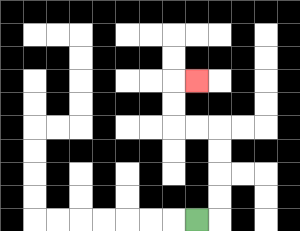{'start': '[8, 9]', 'end': '[8, 3]', 'path_directions': 'R,U,U,U,U,L,L,U,U,R', 'path_coordinates': '[[8, 9], [9, 9], [9, 8], [9, 7], [9, 6], [9, 5], [8, 5], [7, 5], [7, 4], [7, 3], [8, 3]]'}